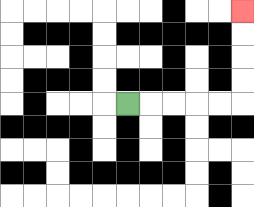{'start': '[5, 4]', 'end': '[10, 0]', 'path_directions': 'R,R,R,R,R,U,U,U,U', 'path_coordinates': '[[5, 4], [6, 4], [7, 4], [8, 4], [9, 4], [10, 4], [10, 3], [10, 2], [10, 1], [10, 0]]'}